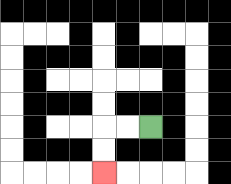{'start': '[6, 5]', 'end': '[4, 7]', 'path_directions': 'L,L,D,D', 'path_coordinates': '[[6, 5], [5, 5], [4, 5], [4, 6], [4, 7]]'}